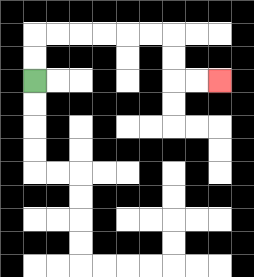{'start': '[1, 3]', 'end': '[9, 3]', 'path_directions': 'U,U,R,R,R,R,R,R,D,D,R,R', 'path_coordinates': '[[1, 3], [1, 2], [1, 1], [2, 1], [3, 1], [4, 1], [5, 1], [6, 1], [7, 1], [7, 2], [7, 3], [8, 3], [9, 3]]'}